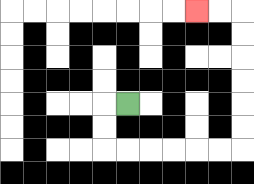{'start': '[5, 4]', 'end': '[8, 0]', 'path_directions': 'L,D,D,R,R,R,R,R,R,U,U,U,U,U,U,L,L', 'path_coordinates': '[[5, 4], [4, 4], [4, 5], [4, 6], [5, 6], [6, 6], [7, 6], [8, 6], [9, 6], [10, 6], [10, 5], [10, 4], [10, 3], [10, 2], [10, 1], [10, 0], [9, 0], [8, 0]]'}